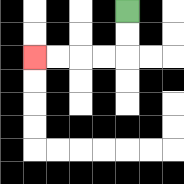{'start': '[5, 0]', 'end': '[1, 2]', 'path_directions': 'D,D,L,L,L,L', 'path_coordinates': '[[5, 0], [5, 1], [5, 2], [4, 2], [3, 2], [2, 2], [1, 2]]'}